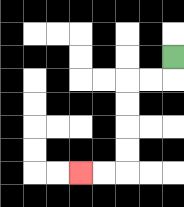{'start': '[7, 2]', 'end': '[3, 7]', 'path_directions': 'D,L,L,D,D,D,D,L,L', 'path_coordinates': '[[7, 2], [7, 3], [6, 3], [5, 3], [5, 4], [5, 5], [5, 6], [5, 7], [4, 7], [3, 7]]'}